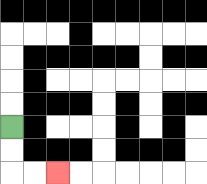{'start': '[0, 5]', 'end': '[2, 7]', 'path_directions': 'D,D,R,R', 'path_coordinates': '[[0, 5], [0, 6], [0, 7], [1, 7], [2, 7]]'}